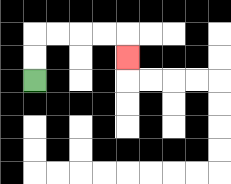{'start': '[1, 3]', 'end': '[5, 2]', 'path_directions': 'U,U,R,R,R,R,D', 'path_coordinates': '[[1, 3], [1, 2], [1, 1], [2, 1], [3, 1], [4, 1], [5, 1], [5, 2]]'}